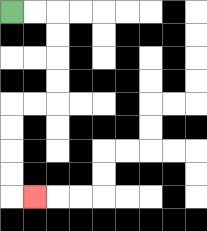{'start': '[0, 0]', 'end': '[1, 8]', 'path_directions': 'R,R,D,D,D,D,L,L,D,D,D,D,R', 'path_coordinates': '[[0, 0], [1, 0], [2, 0], [2, 1], [2, 2], [2, 3], [2, 4], [1, 4], [0, 4], [0, 5], [0, 6], [0, 7], [0, 8], [1, 8]]'}